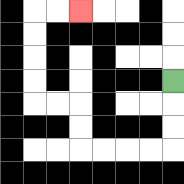{'start': '[7, 3]', 'end': '[3, 0]', 'path_directions': 'D,D,D,L,L,L,L,U,U,L,L,U,U,U,U,R,R', 'path_coordinates': '[[7, 3], [7, 4], [7, 5], [7, 6], [6, 6], [5, 6], [4, 6], [3, 6], [3, 5], [3, 4], [2, 4], [1, 4], [1, 3], [1, 2], [1, 1], [1, 0], [2, 0], [3, 0]]'}